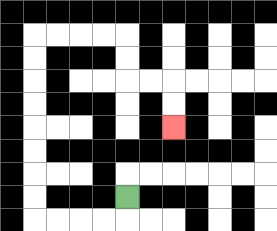{'start': '[5, 8]', 'end': '[7, 5]', 'path_directions': 'D,L,L,L,L,U,U,U,U,U,U,U,U,R,R,R,R,D,D,R,R,D,D', 'path_coordinates': '[[5, 8], [5, 9], [4, 9], [3, 9], [2, 9], [1, 9], [1, 8], [1, 7], [1, 6], [1, 5], [1, 4], [1, 3], [1, 2], [1, 1], [2, 1], [3, 1], [4, 1], [5, 1], [5, 2], [5, 3], [6, 3], [7, 3], [7, 4], [7, 5]]'}